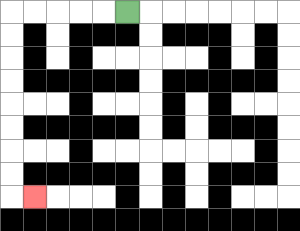{'start': '[5, 0]', 'end': '[1, 8]', 'path_directions': 'L,L,L,L,L,D,D,D,D,D,D,D,D,R', 'path_coordinates': '[[5, 0], [4, 0], [3, 0], [2, 0], [1, 0], [0, 0], [0, 1], [0, 2], [0, 3], [0, 4], [0, 5], [0, 6], [0, 7], [0, 8], [1, 8]]'}